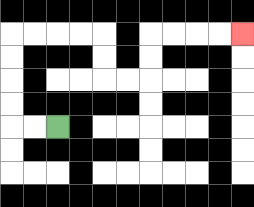{'start': '[2, 5]', 'end': '[10, 1]', 'path_directions': 'L,L,U,U,U,U,R,R,R,R,D,D,R,R,U,U,R,R,R,R', 'path_coordinates': '[[2, 5], [1, 5], [0, 5], [0, 4], [0, 3], [0, 2], [0, 1], [1, 1], [2, 1], [3, 1], [4, 1], [4, 2], [4, 3], [5, 3], [6, 3], [6, 2], [6, 1], [7, 1], [8, 1], [9, 1], [10, 1]]'}